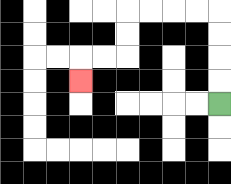{'start': '[9, 4]', 'end': '[3, 3]', 'path_directions': 'U,U,U,U,L,L,L,L,D,D,L,L,D', 'path_coordinates': '[[9, 4], [9, 3], [9, 2], [9, 1], [9, 0], [8, 0], [7, 0], [6, 0], [5, 0], [5, 1], [5, 2], [4, 2], [3, 2], [3, 3]]'}